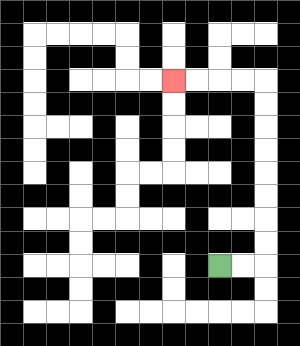{'start': '[9, 11]', 'end': '[7, 3]', 'path_directions': 'R,R,U,U,U,U,U,U,U,U,L,L,L,L', 'path_coordinates': '[[9, 11], [10, 11], [11, 11], [11, 10], [11, 9], [11, 8], [11, 7], [11, 6], [11, 5], [11, 4], [11, 3], [10, 3], [9, 3], [8, 3], [7, 3]]'}